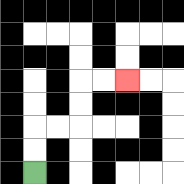{'start': '[1, 7]', 'end': '[5, 3]', 'path_directions': 'U,U,R,R,U,U,R,R', 'path_coordinates': '[[1, 7], [1, 6], [1, 5], [2, 5], [3, 5], [3, 4], [3, 3], [4, 3], [5, 3]]'}